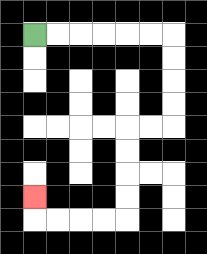{'start': '[1, 1]', 'end': '[1, 8]', 'path_directions': 'R,R,R,R,R,R,D,D,D,D,L,L,D,D,D,D,L,L,L,L,U', 'path_coordinates': '[[1, 1], [2, 1], [3, 1], [4, 1], [5, 1], [6, 1], [7, 1], [7, 2], [7, 3], [7, 4], [7, 5], [6, 5], [5, 5], [5, 6], [5, 7], [5, 8], [5, 9], [4, 9], [3, 9], [2, 9], [1, 9], [1, 8]]'}